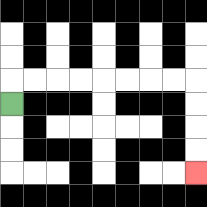{'start': '[0, 4]', 'end': '[8, 7]', 'path_directions': 'U,R,R,R,R,R,R,R,R,D,D,D,D', 'path_coordinates': '[[0, 4], [0, 3], [1, 3], [2, 3], [3, 3], [4, 3], [5, 3], [6, 3], [7, 3], [8, 3], [8, 4], [8, 5], [8, 6], [8, 7]]'}